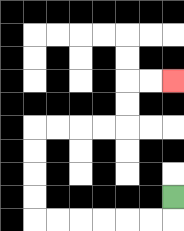{'start': '[7, 8]', 'end': '[7, 3]', 'path_directions': 'D,L,L,L,L,L,L,U,U,U,U,R,R,R,R,U,U,R,R', 'path_coordinates': '[[7, 8], [7, 9], [6, 9], [5, 9], [4, 9], [3, 9], [2, 9], [1, 9], [1, 8], [1, 7], [1, 6], [1, 5], [2, 5], [3, 5], [4, 5], [5, 5], [5, 4], [5, 3], [6, 3], [7, 3]]'}